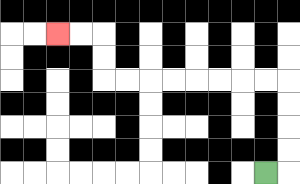{'start': '[11, 7]', 'end': '[2, 1]', 'path_directions': 'R,U,U,U,U,L,L,L,L,L,L,L,L,U,U,L,L', 'path_coordinates': '[[11, 7], [12, 7], [12, 6], [12, 5], [12, 4], [12, 3], [11, 3], [10, 3], [9, 3], [8, 3], [7, 3], [6, 3], [5, 3], [4, 3], [4, 2], [4, 1], [3, 1], [2, 1]]'}